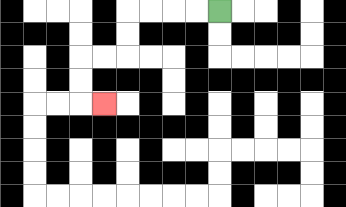{'start': '[9, 0]', 'end': '[4, 4]', 'path_directions': 'L,L,L,L,D,D,L,L,D,D,R', 'path_coordinates': '[[9, 0], [8, 0], [7, 0], [6, 0], [5, 0], [5, 1], [5, 2], [4, 2], [3, 2], [3, 3], [3, 4], [4, 4]]'}